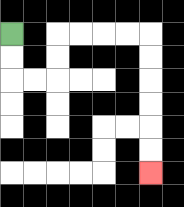{'start': '[0, 1]', 'end': '[6, 7]', 'path_directions': 'D,D,R,R,U,U,R,R,R,R,D,D,D,D,D,D', 'path_coordinates': '[[0, 1], [0, 2], [0, 3], [1, 3], [2, 3], [2, 2], [2, 1], [3, 1], [4, 1], [5, 1], [6, 1], [6, 2], [6, 3], [6, 4], [6, 5], [6, 6], [6, 7]]'}